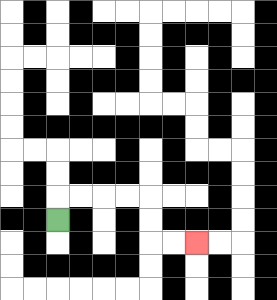{'start': '[2, 9]', 'end': '[8, 10]', 'path_directions': 'U,R,R,R,R,D,D,R,R', 'path_coordinates': '[[2, 9], [2, 8], [3, 8], [4, 8], [5, 8], [6, 8], [6, 9], [6, 10], [7, 10], [8, 10]]'}